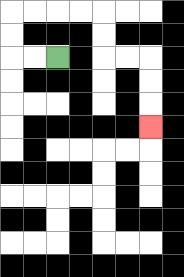{'start': '[2, 2]', 'end': '[6, 5]', 'path_directions': 'L,L,U,U,R,R,R,R,D,D,R,R,D,D,D', 'path_coordinates': '[[2, 2], [1, 2], [0, 2], [0, 1], [0, 0], [1, 0], [2, 0], [3, 0], [4, 0], [4, 1], [4, 2], [5, 2], [6, 2], [6, 3], [6, 4], [6, 5]]'}